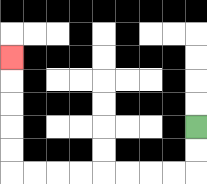{'start': '[8, 5]', 'end': '[0, 2]', 'path_directions': 'D,D,L,L,L,L,L,L,L,L,U,U,U,U,U', 'path_coordinates': '[[8, 5], [8, 6], [8, 7], [7, 7], [6, 7], [5, 7], [4, 7], [3, 7], [2, 7], [1, 7], [0, 7], [0, 6], [0, 5], [0, 4], [0, 3], [0, 2]]'}